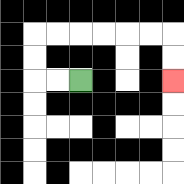{'start': '[3, 3]', 'end': '[7, 3]', 'path_directions': 'L,L,U,U,R,R,R,R,R,R,D,D', 'path_coordinates': '[[3, 3], [2, 3], [1, 3], [1, 2], [1, 1], [2, 1], [3, 1], [4, 1], [5, 1], [6, 1], [7, 1], [7, 2], [7, 3]]'}